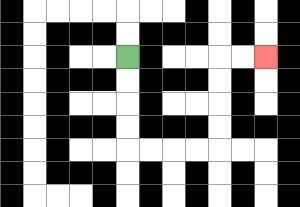{'start': '[5, 2]', 'end': '[11, 2]', 'path_directions': 'D,D,D,D,R,R,R,R,U,U,U,U,R,R', 'path_coordinates': '[[5, 2], [5, 3], [5, 4], [5, 5], [5, 6], [6, 6], [7, 6], [8, 6], [9, 6], [9, 5], [9, 4], [9, 3], [9, 2], [10, 2], [11, 2]]'}